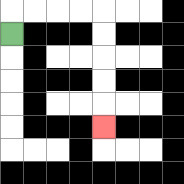{'start': '[0, 1]', 'end': '[4, 5]', 'path_directions': 'U,R,R,R,R,D,D,D,D,D', 'path_coordinates': '[[0, 1], [0, 0], [1, 0], [2, 0], [3, 0], [4, 0], [4, 1], [4, 2], [4, 3], [4, 4], [4, 5]]'}